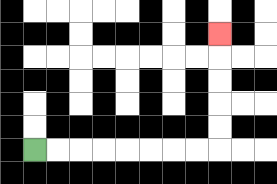{'start': '[1, 6]', 'end': '[9, 1]', 'path_directions': 'R,R,R,R,R,R,R,R,U,U,U,U,U', 'path_coordinates': '[[1, 6], [2, 6], [3, 6], [4, 6], [5, 6], [6, 6], [7, 6], [8, 6], [9, 6], [9, 5], [9, 4], [9, 3], [9, 2], [9, 1]]'}